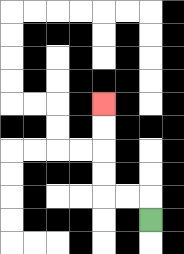{'start': '[6, 9]', 'end': '[4, 4]', 'path_directions': 'U,L,L,U,U,U,U', 'path_coordinates': '[[6, 9], [6, 8], [5, 8], [4, 8], [4, 7], [4, 6], [4, 5], [4, 4]]'}